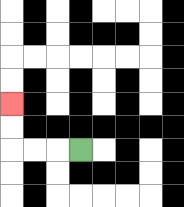{'start': '[3, 6]', 'end': '[0, 4]', 'path_directions': 'L,L,L,U,U', 'path_coordinates': '[[3, 6], [2, 6], [1, 6], [0, 6], [0, 5], [0, 4]]'}